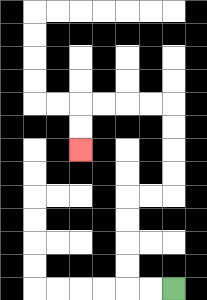{'start': '[7, 12]', 'end': '[3, 6]', 'path_directions': 'L,L,U,U,U,U,R,R,U,U,U,U,L,L,L,L,D,D', 'path_coordinates': '[[7, 12], [6, 12], [5, 12], [5, 11], [5, 10], [5, 9], [5, 8], [6, 8], [7, 8], [7, 7], [7, 6], [7, 5], [7, 4], [6, 4], [5, 4], [4, 4], [3, 4], [3, 5], [3, 6]]'}